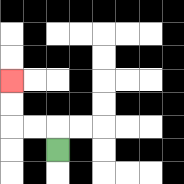{'start': '[2, 6]', 'end': '[0, 3]', 'path_directions': 'U,L,L,U,U', 'path_coordinates': '[[2, 6], [2, 5], [1, 5], [0, 5], [0, 4], [0, 3]]'}